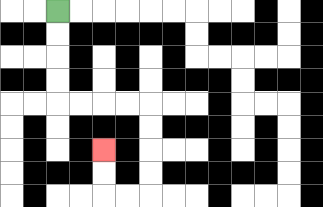{'start': '[2, 0]', 'end': '[4, 6]', 'path_directions': 'D,D,D,D,R,R,R,R,D,D,D,D,L,L,U,U', 'path_coordinates': '[[2, 0], [2, 1], [2, 2], [2, 3], [2, 4], [3, 4], [4, 4], [5, 4], [6, 4], [6, 5], [6, 6], [6, 7], [6, 8], [5, 8], [4, 8], [4, 7], [4, 6]]'}